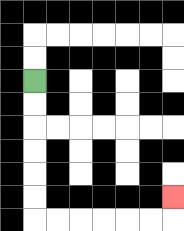{'start': '[1, 3]', 'end': '[7, 8]', 'path_directions': 'D,D,D,D,D,D,R,R,R,R,R,R,U', 'path_coordinates': '[[1, 3], [1, 4], [1, 5], [1, 6], [1, 7], [1, 8], [1, 9], [2, 9], [3, 9], [4, 9], [5, 9], [6, 9], [7, 9], [7, 8]]'}